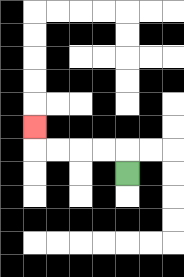{'start': '[5, 7]', 'end': '[1, 5]', 'path_directions': 'U,L,L,L,L,U', 'path_coordinates': '[[5, 7], [5, 6], [4, 6], [3, 6], [2, 6], [1, 6], [1, 5]]'}